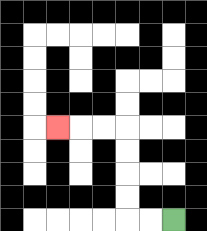{'start': '[7, 9]', 'end': '[2, 5]', 'path_directions': 'L,L,U,U,U,U,L,L,L', 'path_coordinates': '[[7, 9], [6, 9], [5, 9], [5, 8], [5, 7], [5, 6], [5, 5], [4, 5], [3, 5], [2, 5]]'}